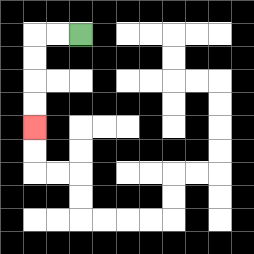{'start': '[3, 1]', 'end': '[1, 5]', 'path_directions': 'L,L,D,D,D,D', 'path_coordinates': '[[3, 1], [2, 1], [1, 1], [1, 2], [1, 3], [1, 4], [1, 5]]'}